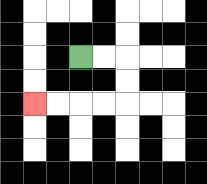{'start': '[3, 2]', 'end': '[1, 4]', 'path_directions': 'R,R,D,D,L,L,L,L', 'path_coordinates': '[[3, 2], [4, 2], [5, 2], [5, 3], [5, 4], [4, 4], [3, 4], [2, 4], [1, 4]]'}